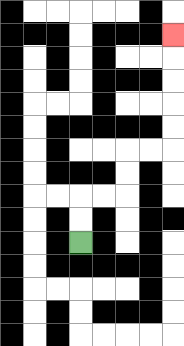{'start': '[3, 10]', 'end': '[7, 1]', 'path_directions': 'U,U,R,R,U,U,R,R,U,U,U,U,U', 'path_coordinates': '[[3, 10], [3, 9], [3, 8], [4, 8], [5, 8], [5, 7], [5, 6], [6, 6], [7, 6], [7, 5], [7, 4], [7, 3], [7, 2], [7, 1]]'}